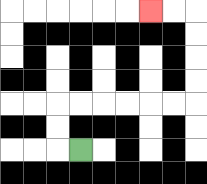{'start': '[3, 6]', 'end': '[6, 0]', 'path_directions': 'L,U,U,R,R,R,R,R,R,U,U,U,U,L,L', 'path_coordinates': '[[3, 6], [2, 6], [2, 5], [2, 4], [3, 4], [4, 4], [5, 4], [6, 4], [7, 4], [8, 4], [8, 3], [8, 2], [8, 1], [8, 0], [7, 0], [6, 0]]'}